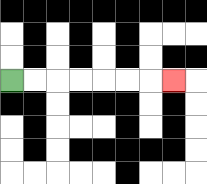{'start': '[0, 3]', 'end': '[7, 3]', 'path_directions': 'R,R,R,R,R,R,R', 'path_coordinates': '[[0, 3], [1, 3], [2, 3], [3, 3], [4, 3], [5, 3], [6, 3], [7, 3]]'}